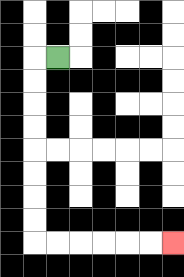{'start': '[2, 2]', 'end': '[7, 10]', 'path_directions': 'L,D,D,D,D,D,D,D,D,R,R,R,R,R,R', 'path_coordinates': '[[2, 2], [1, 2], [1, 3], [1, 4], [1, 5], [1, 6], [1, 7], [1, 8], [1, 9], [1, 10], [2, 10], [3, 10], [4, 10], [5, 10], [6, 10], [7, 10]]'}